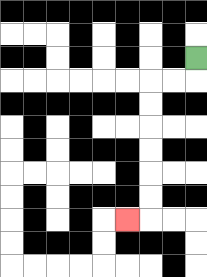{'start': '[8, 2]', 'end': '[5, 9]', 'path_directions': 'D,L,L,D,D,D,D,D,D,L', 'path_coordinates': '[[8, 2], [8, 3], [7, 3], [6, 3], [6, 4], [6, 5], [6, 6], [6, 7], [6, 8], [6, 9], [5, 9]]'}